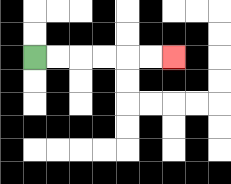{'start': '[1, 2]', 'end': '[7, 2]', 'path_directions': 'R,R,R,R,R,R', 'path_coordinates': '[[1, 2], [2, 2], [3, 2], [4, 2], [5, 2], [6, 2], [7, 2]]'}